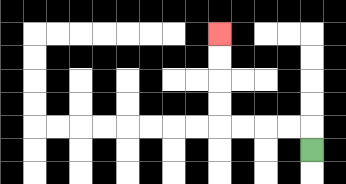{'start': '[13, 6]', 'end': '[9, 1]', 'path_directions': 'U,L,L,L,L,U,U,U,U', 'path_coordinates': '[[13, 6], [13, 5], [12, 5], [11, 5], [10, 5], [9, 5], [9, 4], [9, 3], [9, 2], [9, 1]]'}